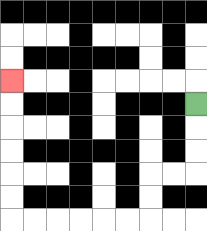{'start': '[8, 4]', 'end': '[0, 3]', 'path_directions': 'D,D,D,L,L,D,D,L,L,L,L,L,L,U,U,U,U,U,U', 'path_coordinates': '[[8, 4], [8, 5], [8, 6], [8, 7], [7, 7], [6, 7], [6, 8], [6, 9], [5, 9], [4, 9], [3, 9], [2, 9], [1, 9], [0, 9], [0, 8], [0, 7], [0, 6], [0, 5], [0, 4], [0, 3]]'}